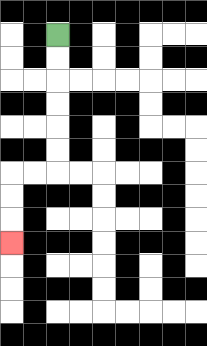{'start': '[2, 1]', 'end': '[0, 10]', 'path_directions': 'D,D,D,D,D,D,L,L,D,D,D', 'path_coordinates': '[[2, 1], [2, 2], [2, 3], [2, 4], [2, 5], [2, 6], [2, 7], [1, 7], [0, 7], [0, 8], [0, 9], [0, 10]]'}